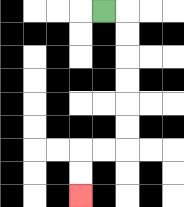{'start': '[4, 0]', 'end': '[3, 8]', 'path_directions': 'R,D,D,D,D,D,D,L,L,D,D', 'path_coordinates': '[[4, 0], [5, 0], [5, 1], [5, 2], [5, 3], [5, 4], [5, 5], [5, 6], [4, 6], [3, 6], [3, 7], [3, 8]]'}